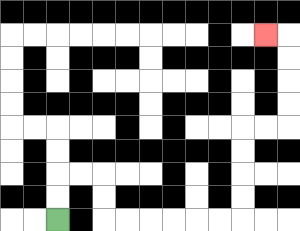{'start': '[2, 9]', 'end': '[11, 1]', 'path_directions': 'U,U,R,R,D,D,R,R,R,R,R,R,U,U,U,U,R,R,U,U,U,U,L', 'path_coordinates': '[[2, 9], [2, 8], [2, 7], [3, 7], [4, 7], [4, 8], [4, 9], [5, 9], [6, 9], [7, 9], [8, 9], [9, 9], [10, 9], [10, 8], [10, 7], [10, 6], [10, 5], [11, 5], [12, 5], [12, 4], [12, 3], [12, 2], [12, 1], [11, 1]]'}